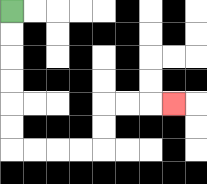{'start': '[0, 0]', 'end': '[7, 4]', 'path_directions': 'D,D,D,D,D,D,R,R,R,R,U,U,R,R,R', 'path_coordinates': '[[0, 0], [0, 1], [0, 2], [0, 3], [0, 4], [0, 5], [0, 6], [1, 6], [2, 6], [3, 6], [4, 6], [4, 5], [4, 4], [5, 4], [6, 4], [7, 4]]'}